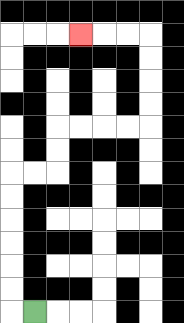{'start': '[1, 13]', 'end': '[3, 1]', 'path_directions': 'L,U,U,U,U,U,U,R,R,U,U,R,R,R,R,U,U,U,U,L,L,L', 'path_coordinates': '[[1, 13], [0, 13], [0, 12], [0, 11], [0, 10], [0, 9], [0, 8], [0, 7], [1, 7], [2, 7], [2, 6], [2, 5], [3, 5], [4, 5], [5, 5], [6, 5], [6, 4], [6, 3], [6, 2], [6, 1], [5, 1], [4, 1], [3, 1]]'}